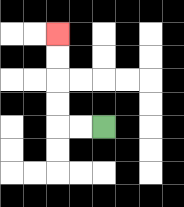{'start': '[4, 5]', 'end': '[2, 1]', 'path_directions': 'L,L,U,U,U,U', 'path_coordinates': '[[4, 5], [3, 5], [2, 5], [2, 4], [2, 3], [2, 2], [2, 1]]'}